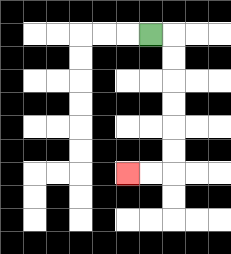{'start': '[6, 1]', 'end': '[5, 7]', 'path_directions': 'R,D,D,D,D,D,D,L,L', 'path_coordinates': '[[6, 1], [7, 1], [7, 2], [7, 3], [7, 4], [7, 5], [7, 6], [7, 7], [6, 7], [5, 7]]'}